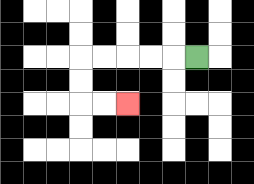{'start': '[8, 2]', 'end': '[5, 4]', 'path_directions': 'L,L,L,L,L,D,D,R,R', 'path_coordinates': '[[8, 2], [7, 2], [6, 2], [5, 2], [4, 2], [3, 2], [3, 3], [3, 4], [4, 4], [5, 4]]'}